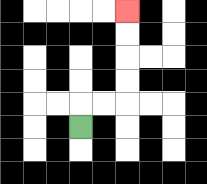{'start': '[3, 5]', 'end': '[5, 0]', 'path_directions': 'U,R,R,U,U,U,U', 'path_coordinates': '[[3, 5], [3, 4], [4, 4], [5, 4], [5, 3], [5, 2], [5, 1], [5, 0]]'}